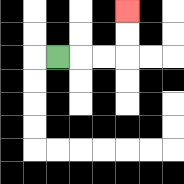{'start': '[2, 2]', 'end': '[5, 0]', 'path_directions': 'R,R,R,U,U', 'path_coordinates': '[[2, 2], [3, 2], [4, 2], [5, 2], [5, 1], [5, 0]]'}